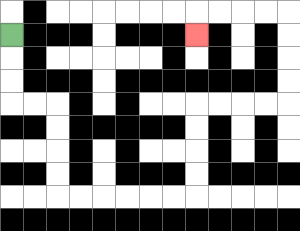{'start': '[0, 1]', 'end': '[8, 1]', 'path_directions': 'D,D,D,R,R,D,D,D,D,R,R,R,R,R,R,U,U,U,U,R,R,R,R,U,U,U,U,L,L,L,L,D', 'path_coordinates': '[[0, 1], [0, 2], [0, 3], [0, 4], [1, 4], [2, 4], [2, 5], [2, 6], [2, 7], [2, 8], [3, 8], [4, 8], [5, 8], [6, 8], [7, 8], [8, 8], [8, 7], [8, 6], [8, 5], [8, 4], [9, 4], [10, 4], [11, 4], [12, 4], [12, 3], [12, 2], [12, 1], [12, 0], [11, 0], [10, 0], [9, 0], [8, 0], [8, 1]]'}